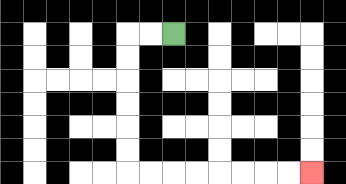{'start': '[7, 1]', 'end': '[13, 7]', 'path_directions': 'L,L,D,D,D,D,D,D,R,R,R,R,R,R,R,R', 'path_coordinates': '[[7, 1], [6, 1], [5, 1], [5, 2], [5, 3], [5, 4], [5, 5], [5, 6], [5, 7], [6, 7], [7, 7], [8, 7], [9, 7], [10, 7], [11, 7], [12, 7], [13, 7]]'}